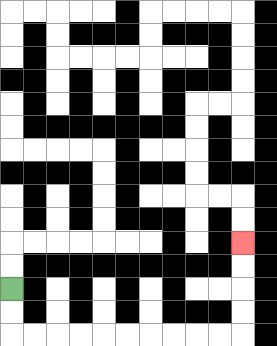{'start': '[0, 12]', 'end': '[10, 10]', 'path_directions': 'D,D,R,R,R,R,R,R,R,R,R,R,U,U,U,U', 'path_coordinates': '[[0, 12], [0, 13], [0, 14], [1, 14], [2, 14], [3, 14], [4, 14], [5, 14], [6, 14], [7, 14], [8, 14], [9, 14], [10, 14], [10, 13], [10, 12], [10, 11], [10, 10]]'}